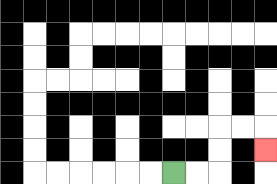{'start': '[7, 7]', 'end': '[11, 6]', 'path_directions': 'R,R,U,U,R,R,D', 'path_coordinates': '[[7, 7], [8, 7], [9, 7], [9, 6], [9, 5], [10, 5], [11, 5], [11, 6]]'}